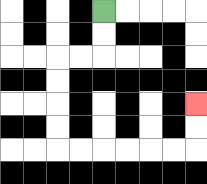{'start': '[4, 0]', 'end': '[8, 4]', 'path_directions': 'D,D,L,L,D,D,D,D,R,R,R,R,R,R,U,U', 'path_coordinates': '[[4, 0], [4, 1], [4, 2], [3, 2], [2, 2], [2, 3], [2, 4], [2, 5], [2, 6], [3, 6], [4, 6], [5, 6], [6, 6], [7, 6], [8, 6], [8, 5], [8, 4]]'}